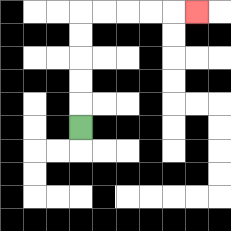{'start': '[3, 5]', 'end': '[8, 0]', 'path_directions': 'U,U,U,U,U,R,R,R,R,R', 'path_coordinates': '[[3, 5], [3, 4], [3, 3], [3, 2], [3, 1], [3, 0], [4, 0], [5, 0], [6, 0], [7, 0], [8, 0]]'}